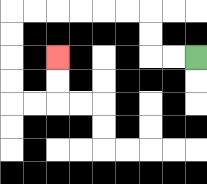{'start': '[8, 2]', 'end': '[2, 2]', 'path_directions': 'L,L,U,U,L,L,L,L,L,L,D,D,D,D,R,R,U,U', 'path_coordinates': '[[8, 2], [7, 2], [6, 2], [6, 1], [6, 0], [5, 0], [4, 0], [3, 0], [2, 0], [1, 0], [0, 0], [0, 1], [0, 2], [0, 3], [0, 4], [1, 4], [2, 4], [2, 3], [2, 2]]'}